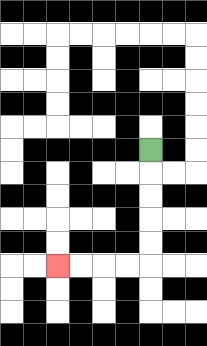{'start': '[6, 6]', 'end': '[2, 11]', 'path_directions': 'D,D,D,D,D,L,L,L,L', 'path_coordinates': '[[6, 6], [6, 7], [6, 8], [6, 9], [6, 10], [6, 11], [5, 11], [4, 11], [3, 11], [2, 11]]'}